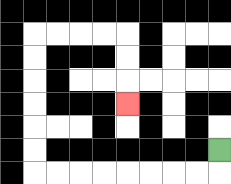{'start': '[9, 6]', 'end': '[5, 4]', 'path_directions': 'D,L,L,L,L,L,L,L,L,U,U,U,U,U,U,R,R,R,R,D,D,D', 'path_coordinates': '[[9, 6], [9, 7], [8, 7], [7, 7], [6, 7], [5, 7], [4, 7], [3, 7], [2, 7], [1, 7], [1, 6], [1, 5], [1, 4], [1, 3], [1, 2], [1, 1], [2, 1], [3, 1], [4, 1], [5, 1], [5, 2], [5, 3], [5, 4]]'}